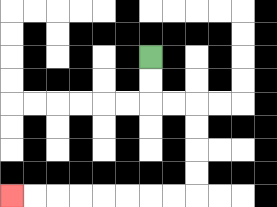{'start': '[6, 2]', 'end': '[0, 8]', 'path_directions': 'D,D,R,R,D,D,D,D,L,L,L,L,L,L,L,L', 'path_coordinates': '[[6, 2], [6, 3], [6, 4], [7, 4], [8, 4], [8, 5], [8, 6], [8, 7], [8, 8], [7, 8], [6, 8], [5, 8], [4, 8], [3, 8], [2, 8], [1, 8], [0, 8]]'}